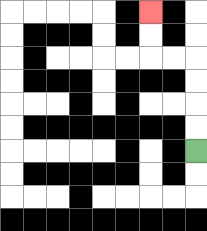{'start': '[8, 6]', 'end': '[6, 0]', 'path_directions': 'U,U,U,U,L,L,U,U', 'path_coordinates': '[[8, 6], [8, 5], [8, 4], [8, 3], [8, 2], [7, 2], [6, 2], [6, 1], [6, 0]]'}